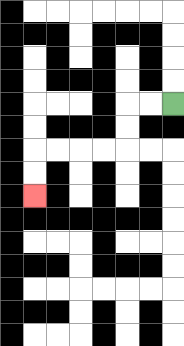{'start': '[7, 4]', 'end': '[1, 8]', 'path_directions': 'L,L,D,D,L,L,L,L,D,D', 'path_coordinates': '[[7, 4], [6, 4], [5, 4], [5, 5], [5, 6], [4, 6], [3, 6], [2, 6], [1, 6], [1, 7], [1, 8]]'}